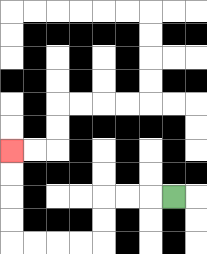{'start': '[7, 8]', 'end': '[0, 6]', 'path_directions': 'L,L,L,D,D,L,L,L,L,U,U,U,U', 'path_coordinates': '[[7, 8], [6, 8], [5, 8], [4, 8], [4, 9], [4, 10], [3, 10], [2, 10], [1, 10], [0, 10], [0, 9], [0, 8], [0, 7], [0, 6]]'}